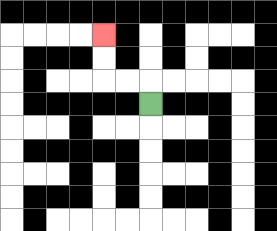{'start': '[6, 4]', 'end': '[4, 1]', 'path_directions': 'U,L,L,U,U', 'path_coordinates': '[[6, 4], [6, 3], [5, 3], [4, 3], [4, 2], [4, 1]]'}